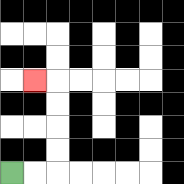{'start': '[0, 7]', 'end': '[1, 3]', 'path_directions': 'R,R,U,U,U,U,L', 'path_coordinates': '[[0, 7], [1, 7], [2, 7], [2, 6], [2, 5], [2, 4], [2, 3], [1, 3]]'}